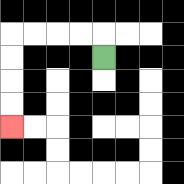{'start': '[4, 2]', 'end': '[0, 5]', 'path_directions': 'U,L,L,L,L,D,D,D,D', 'path_coordinates': '[[4, 2], [4, 1], [3, 1], [2, 1], [1, 1], [0, 1], [0, 2], [0, 3], [0, 4], [0, 5]]'}